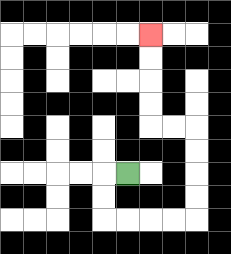{'start': '[5, 7]', 'end': '[6, 1]', 'path_directions': 'L,D,D,R,R,R,R,U,U,U,U,L,L,U,U,U,U', 'path_coordinates': '[[5, 7], [4, 7], [4, 8], [4, 9], [5, 9], [6, 9], [7, 9], [8, 9], [8, 8], [8, 7], [8, 6], [8, 5], [7, 5], [6, 5], [6, 4], [6, 3], [6, 2], [6, 1]]'}